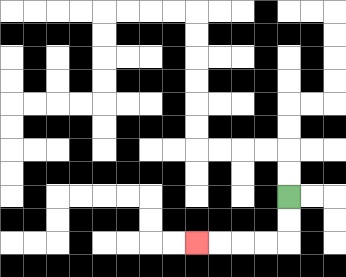{'start': '[12, 8]', 'end': '[8, 10]', 'path_directions': 'D,D,L,L,L,L', 'path_coordinates': '[[12, 8], [12, 9], [12, 10], [11, 10], [10, 10], [9, 10], [8, 10]]'}